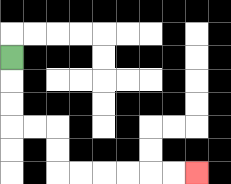{'start': '[0, 2]', 'end': '[8, 7]', 'path_directions': 'D,D,D,R,R,D,D,R,R,R,R,R,R', 'path_coordinates': '[[0, 2], [0, 3], [0, 4], [0, 5], [1, 5], [2, 5], [2, 6], [2, 7], [3, 7], [4, 7], [5, 7], [6, 7], [7, 7], [8, 7]]'}